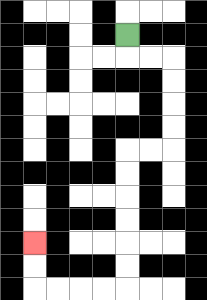{'start': '[5, 1]', 'end': '[1, 10]', 'path_directions': 'D,R,R,D,D,D,D,L,L,D,D,D,D,D,D,L,L,L,L,U,U', 'path_coordinates': '[[5, 1], [5, 2], [6, 2], [7, 2], [7, 3], [7, 4], [7, 5], [7, 6], [6, 6], [5, 6], [5, 7], [5, 8], [5, 9], [5, 10], [5, 11], [5, 12], [4, 12], [3, 12], [2, 12], [1, 12], [1, 11], [1, 10]]'}